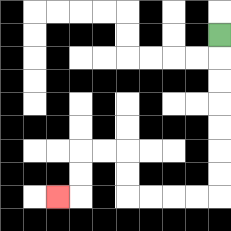{'start': '[9, 1]', 'end': '[2, 8]', 'path_directions': 'D,D,D,D,D,D,D,L,L,L,L,U,U,L,L,D,D,L', 'path_coordinates': '[[9, 1], [9, 2], [9, 3], [9, 4], [9, 5], [9, 6], [9, 7], [9, 8], [8, 8], [7, 8], [6, 8], [5, 8], [5, 7], [5, 6], [4, 6], [3, 6], [3, 7], [3, 8], [2, 8]]'}